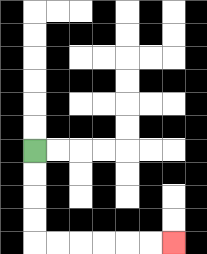{'start': '[1, 6]', 'end': '[7, 10]', 'path_directions': 'D,D,D,D,R,R,R,R,R,R', 'path_coordinates': '[[1, 6], [1, 7], [1, 8], [1, 9], [1, 10], [2, 10], [3, 10], [4, 10], [5, 10], [6, 10], [7, 10]]'}